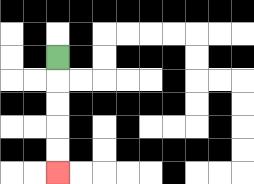{'start': '[2, 2]', 'end': '[2, 7]', 'path_directions': 'D,D,D,D,D', 'path_coordinates': '[[2, 2], [2, 3], [2, 4], [2, 5], [2, 6], [2, 7]]'}